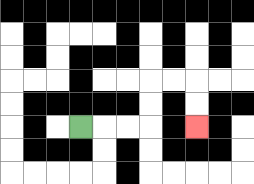{'start': '[3, 5]', 'end': '[8, 5]', 'path_directions': 'R,R,R,U,U,R,R,D,D', 'path_coordinates': '[[3, 5], [4, 5], [5, 5], [6, 5], [6, 4], [6, 3], [7, 3], [8, 3], [8, 4], [8, 5]]'}